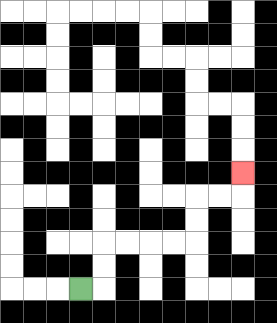{'start': '[3, 12]', 'end': '[10, 7]', 'path_directions': 'R,U,U,R,R,R,R,U,U,R,R,U', 'path_coordinates': '[[3, 12], [4, 12], [4, 11], [4, 10], [5, 10], [6, 10], [7, 10], [8, 10], [8, 9], [8, 8], [9, 8], [10, 8], [10, 7]]'}